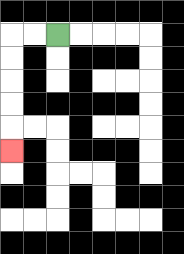{'start': '[2, 1]', 'end': '[0, 6]', 'path_directions': 'L,L,D,D,D,D,D', 'path_coordinates': '[[2, 1], [1, 1], [0, 1], [0, 2], [0, 3], [0, 4], [0, 5], [0, 6]]'}